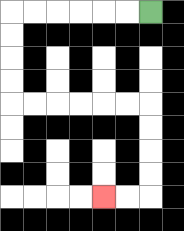{'start': '[6, 0]', 'end': '[4, 8]', 'path_directions': 'L,L,L,L,L,L,D,D,D,D,R,R,R,R,R,R,D,D,D,D,L,L', 'path_coordinates': '[[6, 0], [5, 0], [4, 0], [3, 0], [2, 0], [1, 0], [0, 0], [0, 1], [0, 2], [0, 3], [0, 4], [1, 4], [2, 4], [3, 4], [4, 4], [5, 4], [6, 4], [6, 5], [6, 6], [6, 7], [6, 8], [5, 8], [4, 8]]'}